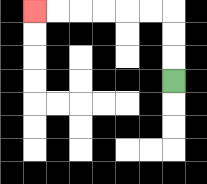{'start': '[7, 3]', 'end': '[1, 0]', 'path_directions': 'U,U,U,L,L,L,L,L,L', 'path_coordinates': '[[7, 3], [7, 2], [7, 1], [7, 0], [6, 0], [5, 0], [4, 0], [3, 0], [2, 0], [1, 0]]'}